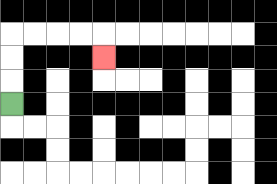{'start': '[0, 4]', 'end': '[4, 2]', 'path_directions': 'U,U,U,R,R,R,R,D', 'path_coordinates': '[[0, 4], [0, 3], [0, 2], [0, 1], [1, 1], [2, 1], [3, 1], [4, 1], [4, 2]]'}